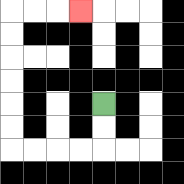{'start': '[4, 4]', 'end': '[3, 0]', 'path_directions': 'D,D,L,L,L,L,U,U,U,U,U,U,R,R,R', 'path_coordinates': '[[4, 4], [4, 5], [4, 6], [3, 6], [2, 6], [1, 6], [0, 6], [0, 5], [0, 4], [0, 3], [0, 2], [0, 1], [0, 0], [1, 0], [2, 0], [3, 0]]'}